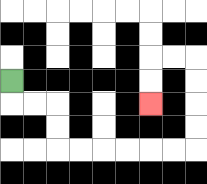{'start': '[0, 3]', 'end': '[6, 4]', 'path_directions': 'D,R,R,D,D,R,R,R,R,R,R,U,U,U,U,L,L,D,D', 'path_coordinates': '[[0, 3], [0, 4], [1, 4], [2, 4], [2, 5], [2, 6], [3, 6], [4, 6], [5, 6], [6, 6], [7, 6], [8, 6], [8, 5], [8, 4], [8, 3], [8, 2], [7, 2], [6, 2], [6, 3], [6, 4]]'}